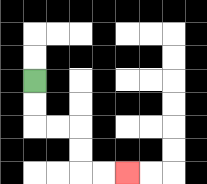{'start': '[1, 3]', 'end': '[5, 7]', 'path_directions': 'D,D,R,R,D,D,R,R', 'path_coordinates': '[[1, 3], [1, 4], [1, 5], [2, 5], [3, 5], [3, 6], [3, 7], [4, 7], [5, 7]]'}